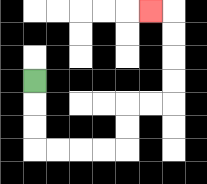{'start': '[1, 3]', 'end': '[6, 0]', 'path_directions': 'D,D,D,R,R,R,R,U,U,R,R,U,U,U,U,L', 'path_coordinates': '[[1, 3], [1, 4], [1, 5], [1, 6], [2, 6], [3, 6], [4, 6], [5, 6], [5, 5], [5, 4], [6, 4], [7, 4], [7, 3], [7, 2], [7, 1], [7, 0], [6, 0]]'}